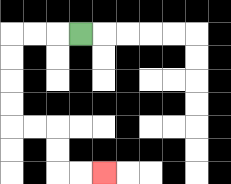{'start': '[3, 1]', 'end': '[4, 7]', 'path_directions': 'L,L,L,D,D,D,D,R,R,D,D,R,R', 'path_coordinates': '[[3, 1], [2, 1], [1, 1], [0, 1], [0, 2], [0, 3], [0, 4], [0, 5], [1, 5], [2, 5], [2, 6], [2, 7], [3, 7], [4, 7]]'}